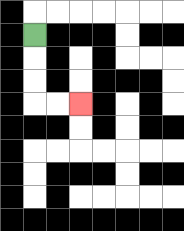{'start': '[1, 1]', 'end': '[3, 4]', 'path_directions': 'D,D,D,R,R', 'path_coordinates': '[[1, 1], [1, 2], [1, 3], [1, 4], [2, 4], [3, 4]]'}